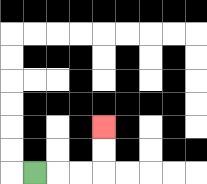{'start': '[1, 7]', 'end': '[4, 5]', 'path_directions': 'R,R,R,U,U', 'path_coordinates': '[[1, 7], [2, 7], [3, 7], [4, 7], [4, 6], [4, 5]]'}